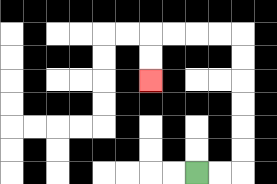{'start': '[8, 7]', 'end': '[6, 3]', 'path_directions': 'R,R,U,U,U,U,U,U,L,L,L,L,D,D', 'path_coordinates': '[[8, 7], [9, 7], [10, 7], [10, 6], [10, 5], [10, 4], [10, 3], [10, 2], [10, 1], [9, 1], [8, 1], [7, 1], [6, 1], [6, 2], [6, 3]]'}